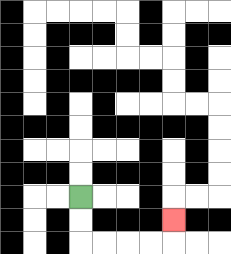{'start': '[3, 8]', 'end': '[7, 9]', 'path_directions': 'D,D,R,R,R,R,U', 'path_coordinates': '[[3, 8], [3, 9], [3, 10], [4, 10], [5, 10], [6, 10], [7, 10], [7, 9]]'}